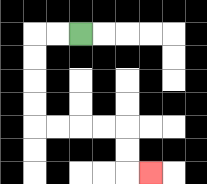{'start': '[3, 1]', 'end': '[6, 7]', 'path_directions': 'L,L,D,D,D,D,R,R,R,R,D,D,R', 'path_coordinates': '[[3, 1], [2, 1], [1, 1], [1, 2], [1, 3], [1, 4], [1, 5], [2, 5], [3, 5], [4, 5], [5, 5], [5, 6], [5, 7], [6, 7]]'}